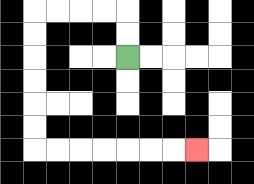{'start': '[5, 2]', 'end': '[8, 6]', 'path_directions': 'U,U,L,L,L,L,D,D,D,D,D,D,R,R,R,R,R,R,R', 'path_coordinates': '[[5, 2], [5, 1], [5, 0], [4, 0], [3, 0], [2, 0], [1, 0], [1, 1], [1, 2], [1, 3], [1, 4], [1, 5], [1, 6], [2, 6], [3, 6], [4, 6], [5, 6], [6, 6], [7, 6], [8, 6]]'}